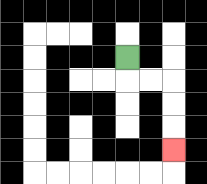{'start': '[5, 2]', 'end': '[7, 6]', 'path_directions': 'D,R,R,D,D,D', 'path_coordinates': '[[5, 2], [5, 3], [6, 3], [7, 3], [7, 4], [7, 5], [7, 6]]'}